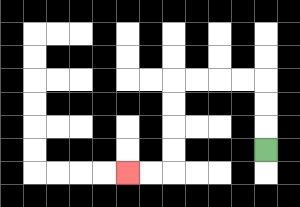{'start': '[11, 6]', 'end': '[5, 7]', 'path_directions': 'U,U,U,L,L,L,L,D,D,D,D,L,L', 'path_coordinates': '[[11, 6], [11, 5], [11, 4], [11, 3], [10, 3], [9, 3], [8, 3], [7, 3], [7, 4], [7, 5], [7, 6], [7, 7], [6, 7], [5, 7]]'}